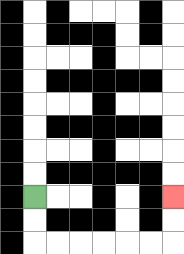{'start': '[1, 8]', 'end': '[7, 8]', 'path_directions': 'D,D,R,R,R,R,R,R,U,U', 'path_coordinates': '[[1, 8], [1, 9], [1, 10], [2, 10], [3, 10], [4, 10], [5, 10], [6, 10], [7, 10], [7, 9], [7, 8]]'}